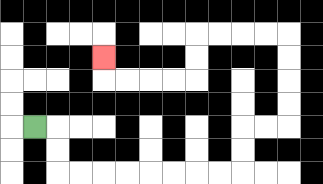{'start': '[1, 5]', 'end': '[4, 2]', 'path_directions': 'R,D,D,R,R,R,R,R,R,R,R,U,U,R,R,U,U,U,U,L,L,L,L,D,D,L,L,L,L,U', 'path_coordinates': '[[1, 5], [2, 5], [2, 6], [2, 7], [3, 7], [4, 7], [5, 7], [6, 7], [7, 7], [8, 7], [9, 7], [10, 7], [10, 6], [10, 5], [11, 5], [12, 5], [12, 4], [12, 3], [12, 2], [12, 1], [11, 1], [10, 1], [9, 1], [8, 1], [8, 2], [8, 3], [7, 3], [6, 3], [5, 3], [4, 3], [4, 2]]'}